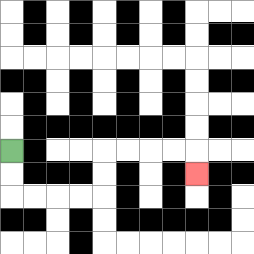{'start': '[0, 6]', 'end': '[8, 7]', 'path_directions': 'D,D,R,R,R,R,U,U,R,R,R,R,D', 'path_coordinates': '[[0, 6], [0, 7], [0, 8], [1, 8], [2, 8], [3, 8], [4, 8], [4, 7], [4, 6], [5, 6], [6, 6], [7, 6], [8, 6], [8, 7]]'}